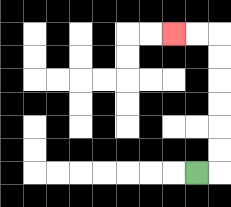{'start': '[8, 7]', 'end': '[7, 1]', 'path_directions': 'R,U,U,U,U,U,U,L,L', 'path_coordinates': '[[8, 7], [9, 7], [9, 6], [9, 5], [9, 4], [9, 3], [9, 2], [9, 1], [8, 1], [7, 1]]'}